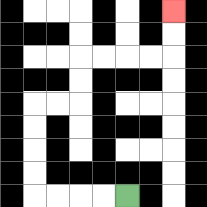{'start': '[5, 8]', 'end': '[7, 0]', 'path_directions': 'L,L,L,L,U,U,U,U,R,R,U,U,R,R,R,R,U,U', 'path_coordinates': '[[5, 8], [4, 8], [3, 8], [2, 8], [1, 8], [1, 7], [1, 6], [1, 5], [1, 4], [2, 4], [3, 4], [3, 3], [3, 2], [4, 2], [5, 2], [6, 2], [7, 2], [7, 1], [7, 0]]'}